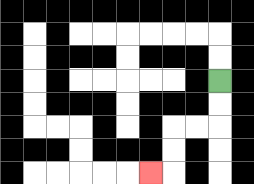{'start': '[9, 3]', 'end': '[6, 7]', 'path_directions': 'D,D,L,L,D,D,L', 'path_coordinates': '[[9, 3], [9, 4], [9, 5], [8, 5], [7, 5], [7, 6], [7, 7], [6, 7]]'}